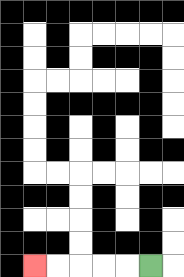{'start': '[6, 11]', 'end': '[1, 11]', 'path_directions': 'L,L,L,L,L', 'path_coordinates': '[[6, 11], [5, 11], [4, 11], [3, 11], [2, 11], [1, 11]]'}